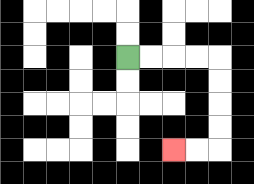{'start': '[5, 2]', 'end': '[7, 6]', 'path_directions': 'R,R,R,R,D,D,D,D,L,L', 'path_coordinates': '[[5, 2], [6, 2], [7, 2], [8, 2], [9, 2], [9, 3], [9, 4], [9, 5], [9, 6], [8, 6], [7, 6]]'}